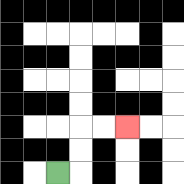{'start': '[2, 7]', 'end': '[5, 5]', 'path_directions': 'R,U,U,R,R', 'path_coordinates': '[[2, 7], [3, 7], [3, 6], [3, 5], [4, 5], [5, 5]]'}